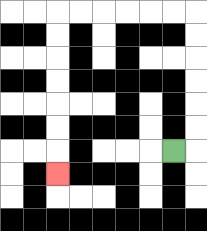{'start': '[7, 6]', 'end': '[2, 7]', 'path_directions': 'R,U,U,U,U,U,U,L,L,L,L,L,L,D,D,D,D,D,D,D', 'path_coordinates': '[[7, 6], [8, 6], [8, 5], [8, 4], [8, 3], [8, 2], [8, 1], [8, 0], [7, 0], [6, 0], [5, 0], [4, 0], [3, 0], [2, 0], [2, 1], [2, 2], [2, 3], [2, 4], [2, 5], [2, 6], [2, 7]]'}